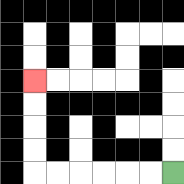{'start': '[7, 7]', 'end': '[1, 3]', 'path_directions': 'L,L,L,L,L,L,U,U,U,U', 'path_coordinates': '[[7, 7], [6, 7], [5, 7], [4, 7], [3, 7], [2, 7], [1, 7], [1, 6], [1, 5], [1, 4], [1, 3]]'}